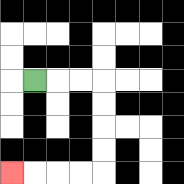{'start': '[1, 3]', 'end': '[0, 7]', 'path_directions': 'R,R,R,D,D,D,D,L,L,L,L', 'path_coordinates': '[[1, 3], [2, 3], [3, 3], [4, 3], [4, 4], [4, 5], [4, 6], [4, 7], [3, 7], [2, 7], [1, 7], [0, 7]]'}